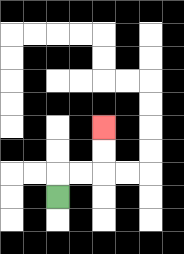{'start': '[2, 8]', 'end': '[4, 5]', 'path_directions': 'U,R,R,U,U', 'path_coordinates': '[[2, 8], [2, 7], [3, 7], [4, 7], [4, 6], [4, 5]]'}